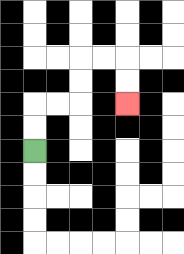{'start': '[1, 6]', 'end': '[5, 4]', 'path_directions': 'U,U,R,R,U,U,R,R,D,D', 'path_coordinates': '[[1, 6], [1, 5], [1, 4], [2, 4], [3, 4], [3, 3], [3, 2], [4, 2], [5, 2], [5, 3], [5, 4]]'}